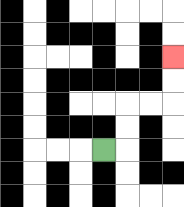{'start': '[4, 6]', 'end': '[7, 2]', 'path_directions': 'R,U,U,R,R,U,U', 'path_coordinates': '[[4, 6], [5, 6], [5, 5], [5, 4], [6, 4], [7, 4], [7, 3], [7, 2]]'}